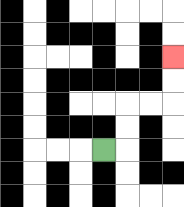{'start': '[4, 6]', 'end': '[7, 2]', 'path_directions': 'R,U,U,R,R,U,U', 'path_coordinates': '[[4, 6], [5, 6], [5, 5], [5, 4], [6, 4], [7, 4], [7, 3], [7, 2]]'}